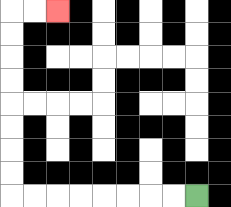{'start': '[8, 8]', 'end': '[2, 0]', 'path_directions': 'L,L,L,L,L,L,L,L,U,U,U,U,U,U,U,U,R,R', 'path_coordinates': '[[8, 8], [7, 8], [6, 8], [5, 8], [4, 8], [3, 8], [2, 8], [1, 8], [0, 8], [0, 7], [0, 6], [0, 5], [0, 4], [0, 3], [0, 2], [0, 1], [0, 0], [1, 0], [2, 0]]'}